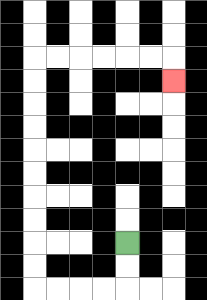{'start': '[5, 10]', 'end': '[7, 3]', 'path_directions': 'D,D,L,L,L,L,U,U,U,U,U,U,U,U,U,U,R,R,R,R,R,R,D', 'path_coordinates': '[[5, 10], [5, 11], [5, 12], [4, 12], [3, 12], [2, 12], [1, 12], [1, 11], [1, 10], [1, 9], [1, 8], [1, 7], [1, 6], [1, 5], [1, 4], [1, 3], [1, 2], [2, 2], [3, 2], [4, 2], [5, 2], [6, 2], [7, 2], [7, 3]]'}